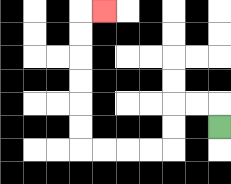{'start': '[9, 5]', 'end': '[4, 0]', 'path_directions': 'U,L,L,D,D,L,L,L,L,U,U,U,U,U,U,R', 'path_coordinates': '[[9, 5], [9, 4], [8, 4], [7, 4], [7, 5], [7, 6], [6, 6], [5, 6], [4, 6], [3, 6], [3, 5], [3, 4], [3, 3], [3, 2], [3, 1], [3, 0], [4, 0]]'}